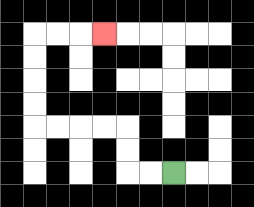{'start': '[7, 7]', 'end': '[4, 1]', 'path_directions': 'L,L,U,U,L,L,L,L,U,U,U,U,R,R,R', 'path_coordinates': '[[7, 7], [6, 7], [5, 7], [5, 6], [5, 5], [4, 5], [3, 5], [2, 5], [1, 5], [1, 4], [1, 3], [1, 2], [1, 1], [2, 1], [3, 1], [4, 1]]'}